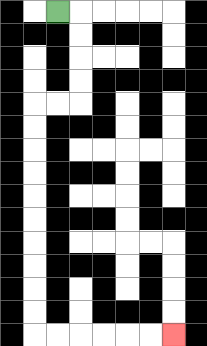{'start': '[2, 0]', 'end': '[7, 14]', 'path_directions': 'R,D,D,D,D,L,L,D,D,D,D,D,D,D,D,D,D,R,R,R,R,R,R', 'path_coordinates': '[[2, 0], [3, 0], [3, 1], [3, 2], [3, 3], [3, 4], [2, 4], [1, 4], [1, 5], [1, 6], [1, 7], [1, 8], [1, 9], [1, 10], [1, 11], [1, 12], [1, 13], [1, 14], [2, 14], [3, 14], [4, 14], [5, 14], [6, 14], [7, 14]]'}